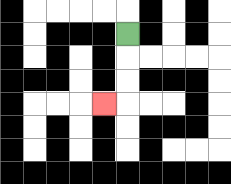{'start': '[5, 1]', 'end': '[4, 4]', 'path_directions': 'D,D,D,L', 'path_coordinates': '[[5, 1], [5, 2], [5, 3], [5, 4], [4, 4]]'}